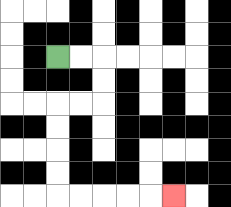{'start': '[2, 2]', 'end': '[7, 8]', 'path_directions': 'R,R,D,D,L,L,D,D,D,D,R,R,R,R,R', 'path_coordinates': '[[2, 2], [3, 2], [4, 2], [4, 3], [4, 4], [3, 4], [2, 4], [2, 5], [2, 6], [2, 7], [2, 8], [3, 8], [4, 8], [5, 8], [6, 8], [7, 8]]'}